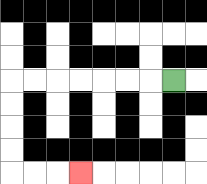{'start': '[7, 3]', 'end': '[3, 7]', 'path_directions': 'L,L,L,L,L,L,L,D,D,D,D,R,R,R', 'path_coordinates': '[[7, 3], [6, 3], [5, 3], [4, 3], [3, 3], [2, 3], [1, 3], [0, 3], [0, 4], [0, 5], [0, 6], [0, 7], [1, 7], [2, 7], [3, 7]]'}